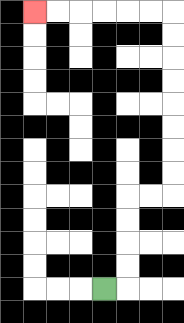{'start': '[4, 12]', 'end': '[1, 0]', 'path_directions': 'R,U,U,U,U,R,R,U,U,U,U,U,U,U,U,L,L,L,L,L,L', 'path_coordinates': '[[4, 12], [5, 12], [5, 11], [5, 10], [5, 9], [5, 8], [6, 8], [7, 8], [7, 7], [7, 6], [7, 5], [7, 4], [7, 3], [7, 2], [7, 1], [7, 0], [6, 0], [5, 0], [4, 0], [3, 0], [2, 0], [1, 0]]'}